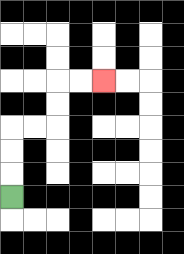{'start': '[0, 8]', 'end': '[4, 3]', 'path_directions': 'U,U,U,R,R,U,U,R,R', 'path_coordinates': '[[0, 8], [0, 7], [0, 6], [0, 5], [1, 5], [2, 5], [2, 4], [2, 3], [3, 3], [4, 3]]'}